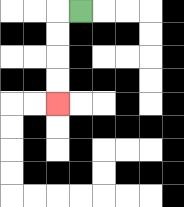{'start': '[3, 0]', 'end': '[2, 4]', 'path_directions': 'L,D,D,D,D', 'path_coordinates': '[[3, 0], [2, 0], [2, 1], [2, 2], [2, 3], [2, 4]]'}